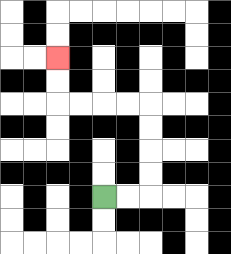{'start': '[4, 8]', 'end': '[2, 2]', 'path_directions': 'R,R,U,U,U,U,L,L,L,L,U,U', 'path_coordinates': '[[4, 8], [5, 8], [6, 8], [6, 7], [6, 6], [6, 5], [6, 4], [5, 4], [4, 4], [3, 4], [2, 4], [2, 3], [2, 2]]'}